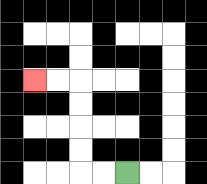{'start': '[5, 7]', 'end': '[1, 3]', 'path_directions': 'L,L,U,U,U,U,L,L', 'path_coordinates': '[[5, 7], [4, 7], [3, 7], [3, 6], [3, 5], [3, 4], [3, 3], [2, 3], [1, 3]]'}